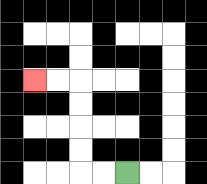{'start': '[5, 7]', 'end': '[1, 3]', 'path_directions': 'L,L,U,U,U,U,L,L', 'path_coordinates': '[[5, 7], [4, 7], [3, 7], [3, 6], [3, 5], [3, 4], [3, 3], [2, 3], [1, 3]]'}